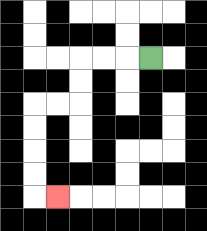{'start': '[6, 2]', 'end': '[2, 8]', 'path_directions': 'L,L,L,D,D,L,L,D,D,D,D,R', 'path_coordinates': '[[6, 2], [5, 2], [4, 2], [3, 2], [3, 3], [3, 4], [2, 4], [1, 4], [1, 5], [1, 6], [1, 7], [1, 8], [2, 8]]'}